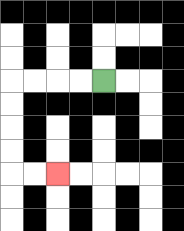{'start': '[4, 3]', 'end': '[2, 7]', 'path_directions': 'L,L,L,L,D,D,D,D,R,R', 'path_coordinates': '[[4, 3], [3, 3], [2, 3], [1, 3], [0, 3], [0, 4], [0, 5], [0, 6], [0, 7], [1, 7], [2, 7]]'}